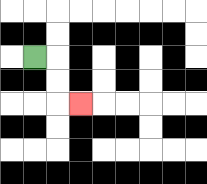{'start': '[1, 2]', 'end': '[3, 4]', 'path_directions': 'R,D,D,R', 'path_coordinates': '[[1, 2], [2, 2], [2, 3], [2, 4], [3, 4]]'}